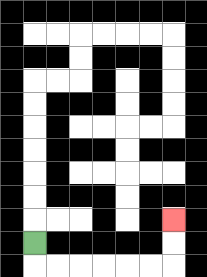{'start': '[1, 10]', 'end': '[7, 9]', 'path_directions': 'D,R,R,R,R,R,R,U,U', 'path_coordinates': '[[1, 10], [1, 11], [2, 11], [3, 11], [4, 11], [5, 11], [6, 11], [7, 11], [7, 10], [7, 9]]'}